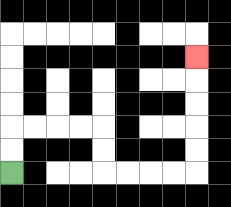{'start': '[0, 7]', 'end': '[8, 2]', 'path_directions': 'U,U,R,R,R,R,D,D,R,R,R,R,U,U,U,U,U', 'path_coordinates': '[[0, 7], [0, 6], [0, 5], [1, 5], [2, 5], [3, 5], [4, 5], [4, 6], [4, 7], [5, 7], [6, 7], [7, 7], [8, 7], [8, 6], [8, 5], [8, 4], [8, 3], [8, 2]]'}